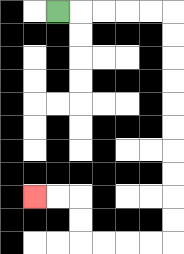{'start': '[2, 0]', 'end': '[1, 8]', 'path_directions': 'R,R,R,R,R,D,D,D,D,D,D,D,D,D,D,L,L,L,L,U,U,L,L', 'path_coordinates': '[[2, 0], [3, 0], [4, 0], [5, 0], [6, 0], [7, 0], [7, 1], [7, 2], [7, 3], [7, 4], [7, 5], [7, 6], [7, 7], [7, 8], [7, 9], [7, 10], [6, 10], [5, 10], [4, 10], [3, 10], [3, 9], [3, 8], [2, 8], [1, 8]]'}